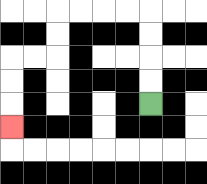{'start': '[6, 4]', 'end': '[0, 5]', 'path_directions': 'U,U,U,U,L,L,L,L,D,D,L,L,D,D,D', 'path_coordinates': '[[6, 4], [6, 3], [6, 2], [6, 1], [6, 0], [5, 0], [4, 0], [3, 0], [2, 0], [2, 1], [2, 2], [1, 2], [0, 2], [0, 3], [0, 4], [0, 5]]'}